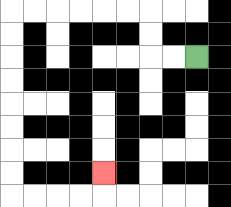{'start': '[8, 2]', 'end': '[4, 7]', 'path_directions': 'L,L,U,U,L,L,L,L,L,L,D,D,D,D,D,D,D,D,R,R,R,R,U', 'path_coordinates': '[[8, 2], [7, 2], [6, 2], [6, 1], [6, 0], [5, 0], [4, 0], [3, 0], [2, 0], [1, 0], [0, 0], [0, 1], [0, 2], [0, 3], [0, 4], [0, 5], [0, 6], [0, 7], [0, 8], [1, 8], [2, 8], [3, 8], [4, 8], [4, 7]]'}